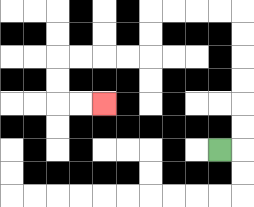{'start': '[9, 6]', 'end': '[4, 4]', 'path_directions': 'R,U,U,U,U,U,U,L,L,L,L,D,D,L,L,L,L,D,D,R,R', 'path_coordinates': '[[9, 6], [10, 6], [10, 5], [10, 4], [10, 3], [10, 2], [10, 1], [10, 0], [9, 0], [8, 0], [7, 0], [6, 0], [6, 1], [6, 2], [5, 2], [4, 2], [3, 2], [2, 2], [2, 3], [2, 4], [3, 4], [4, 4]]'}